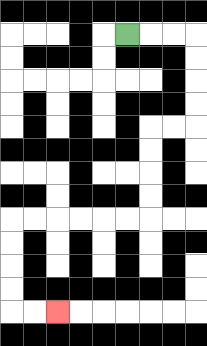{'start': '[5, 1]', 'end': '[2, 13]', 'path_directions': 'R,R,R,D,D,D,D,L,L,D,D,D,D,L,L,L,L,L,L,D,D,D,D,R,R', 'path_coordinates': '[[5, 1], [6, 1], [7, 1], [8, 1], [8, 2], [8, 3], [8, 4], [8, 5], [7, 5], [6, 5], [6, 6], [6, 7], [6, 8], [6, 9], [5, 9], [4, 9], [3, 9], [2, 9], [1, 9], [0, 9], [0, 10], [0, 11], [0, 12], [0, 13], [1, 13], [2, 13]]'}